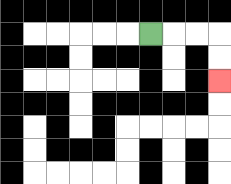{'start': '[6, 1]', 'end': '[9, 3]', 'path_directions': 'R,R,R,D,D', 'path_coordinates': '[[6, 1], [7, 1], [8, 1], [9, 1], [9, 2], [9, 3]]'}